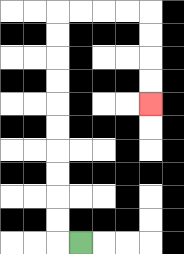{'start': '[3, 10]', 'end': '[6, 4]', 'path_directions': 'L,U,U,U,U,U,U,U,U,U,U,R,R,R,R,D,D,D,D', 'path_coordinates': '[[3, 10], [2, 10], [2, 9], [2, 8], [2, 7], [2, 6], [2, 5], [2, 4], [2, 3], [2, 2], [2, 1], [2, 0], [3, 0], [4, 0], [5, 0], [6, 0], [6, 1], [6, 2], [6, 3], [6, 4]]'}